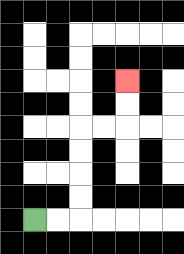{'start': '[1, 9]', 'end': '[5, 3]', 'path_directions': 'R,R,U,U,U,U,R,R,U,U', 'path_coordinates': '[[1, 9], [2, 9], [3, 9], [3, 8], [3, 7], [3, 6], [3, 5], [4, 5], [5, 5], [5, 4], [5, 3]]'}